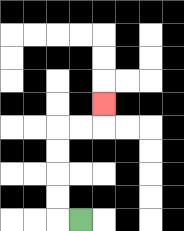{'start': '[3, 9]', 'end': '[4, 4]', 'path_directions': 'L,U,U,U,U,R,R,U', 'path_coordinates': '[[3, 9], [2, 9], [2, 8], [2, 7], [2, 6], [2, 5], [3, 5], [4, 5], [4, 4]]'}